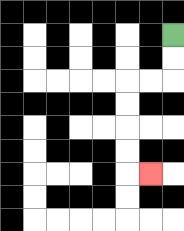{'start': '[7, 1]', 'end': '[6, 7]', 'path_directions': 'D,D,L,L,D,D,D,D,R', 'path_coordinates': '[[7, 1], [7, 2], [7, 3], [6, 3], [5, 3], [5, 4], [5, 5], [5, 6], [5, 7], [6, 7]]'}